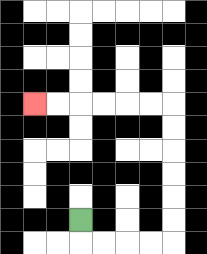{'start': '[3, 9]', 'end': '[1, 4]', 'path_directions': 'D,R,R,R,R,U,U,U,U,U,U,L,L,L,L,L,L', 'path_coordinates': '[[3, 9], [3, 10], [4, 10], [5, 10], [6, 10], [7, 10], [7, 9], [7, 8], [7, 7], [7, 6], [7, 5], [7, 4], [6, 4], [5, 4], [4, 4], [3, 4], [2, 4], [1, 4]]'}